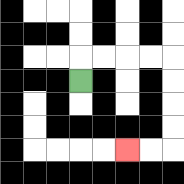{'start': '[3, 3]', 'end': '[5, 6]', 'path_directions': 'U,R,R,R,R,D,D,D,D,L,L', 'path_coordinates': '[[3, 3], [3, 2], [4, 2], [5, 2], [6, 2], [7, 2], [7, 3], [7, 4], [7, 5], [7, 6], [6, 6], [5, 6]]'}